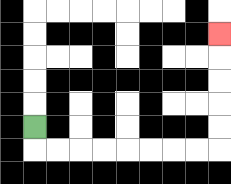{'start': '[1, 5]', 'end': '[9, 1]', 'path_directions': 'D,R,R,R,R,R,R,R,R,U,U,U,U,U', 'path_coordinates': '[[1, 5], [1, 6], [2, 6], [3, 6], [4, 6], [5, 6], [6, 6], [7, 6], [8, 6], [9, 6], [9, 5], [9, 4], [9, 3], [9, 2], [9, 1]]'}